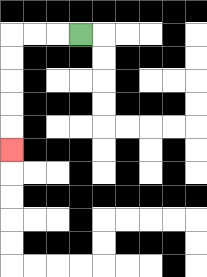{'start': '[3, 1]', 'end': '[0, 6]', 'path_directions': 'L,L,L,D,D,D,D,D', 'path_coordinates': '[[3, 1], [2, 1], [1, 1], [0, 1], [0, 2], [0, 3], [0, 4], [0, 5], [0, 6]]'}